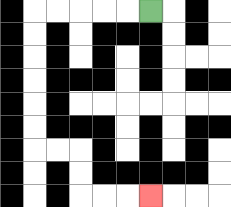{'start': '[6, 0]', 'end': '[6, 8]', 'path_directions': 'L,L,L,L,L,D,D,D,D,D,D,R,R,D,D,R,R,R', 'path_coordinates': '[[6, 0], [5, 0], [4, 0], [3, 0], [2, 0], [1, 0], [1, 1], [1, 2], [1, 3], [1, 4], [1, 5], [1, 6], [2, 6], [3, 6], [3, 7], [3, 8], [4, 8], [5, 8], [6, 8]]'}